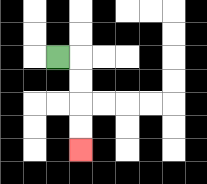{'start': '[2, 2]', 'end': '[3, 6]', 'path_directions': 'R,D,D,D,D', 'path_coordinates': '[[2, 2], [3, 2], [3, 3], [3, 4], [3, 5], [3, 6]]'}